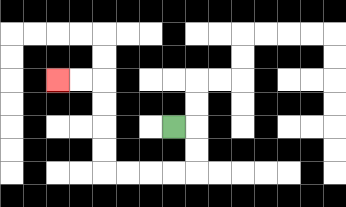{'start': '[7, 5]', 'end': '[2, 3]', 'path_directions': 'R,D,D,L,L,L,L,U,U,U,U,L,L', 'path_coordinates': '[[7, 5], [8, 5], [8, 6], [8, 7], [7, 7], [6, 7], [5, 7], [4, 7], [4, 6], [4, 5], [4, 4], [4, 3], [3, 3], [2, 3]]'}